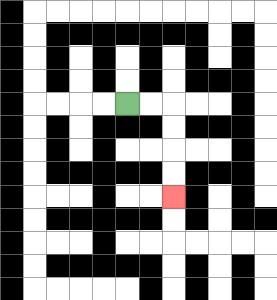{'start': '[5, 4]', 'end': '[7, 8]', 'path_directions': 'R,R,D,D,D,D', 'path_coordinates': '[[5, 4], [6, 4], [7, 4], [7, 5], [7, 6], [7, 7], [7, 8]]'}